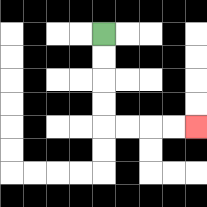{'start': '[4, 1]', 'end': '[8, 5]', 'path_directions': 'D,D,D,D,R,R,R,R', 'path_coordinates': '[[4, 1], [4, 2], [4, 3], [4, 4], [4, 5], [5, 5], [6, 5], [7, 5], [8, 5]]'}